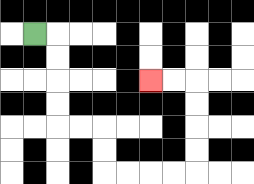{'start': '[1, 1]', 'end': '[6, 3]', 'path_directions': 'R,D,D,D,D,R,R,D,D,R,R,R,R,U,U,U,U,L,L', 'path_coordinates': '[[1, 1], [2, 1], [2, 2], [2, 3], [2, 4], [2, 5], [3, 5], [4, 5], [4, 6], [4, 7], [5, 7], [6, 7], [7, 7], [8, 7], [8, 6], [8, 5], [8, 4], [8, 3], [7, 3], [6, 3]]'}